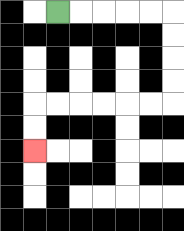{'start': '[2, 0]', 'end': '[1, 6]', 'path_directions': 'R,R,R,R,R,D,D,D,D,L,L,L,L,L,L,D,D', 'path_coordinates': '[[2, 0], [3, 0], [4, 0], [5, 0], [6, 0], [7, 0], [7, 1], [7, 2], [7, 3], [7, 4], [6, 4], [5, 4], [4, 4], [3, 4], [2, 4], [1, 4], [1, 5], [1, 6]]'}